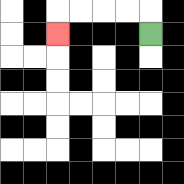{'start': '[6, 1]', 'end': '[2, 1]', 'path_directions': 'U,L,L,L,L,D', 'path_coordinates': '[[6, 1], [6, 0], [5, 0], [4, 0], [3, 0], [2, 0], [2, 1]]'}